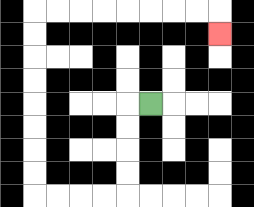{'start': '[6, 4]', 'end': '[9, 1]', 'path_directions': 'L,D,D,D,D,L,L,L,L,U,U,U,U,U,U,U,U,R,R,R,R,R,R,R,R,D', 'path_coordinates': '[[6, 4], [5, 4], [5, 5], [5, 6], [5, 7], [5, 8], [4, 8], [3, 8], [2, 8], [1, 8], [1, 7], [1, 6], [1, 5], [1, 4], [1, 3], [1, 2], [1, 1], [1, 0], [2, 0], [3, 0], [4, 0], [5, 0], [6, 0], [7, 0], [8, 0], [9, 0], [9, 1]]'}